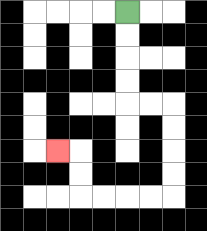{'start': '[5, 0]', 'end': '[2, 6]', 'path_directions': 'D,D,D,D,R,R,D,D,D,D,L,L,L,L,U,U,L', 'path_coordinates': '[[5, 0], [5, 1], [5, 2], [5, 3], [5, 4], [6, 4], [7, 4], [7, 5], [7, 6], [7, 7], [7, 8], [6, 8], [5, 8], [4, 8], [3, 8], [3, 7], [3, 6], [2, 6]]'}